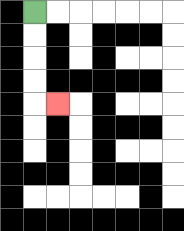{'start': '[1, 0]', 'end': '[2, 4]', 'path_directions': 'D,D,D,D,R', 'path_coordinates': '[[1, 0], [1, 1], [1, 2], [1, 3], [1, 4], [2, 4]]'}